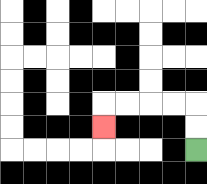{'start': '[8, 6]', 'end': '[4, 5]', 'path_directions': 'U,U,L,L,L,L,D', 'path_coordinates': '[[8, 6], [8, 5], [8, 4], [7, 4], [6, 4], [5, 4], [4, 4], [4, 5]]'}